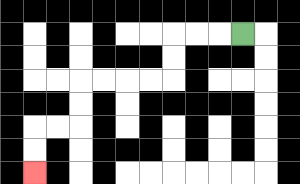{'start': '[10, 1]', 'end': '[1, 7]', 'path_directions': 'L,L,L,D,D,L,L,L,L,D,D,L,L,D,D', 'path_coordinates': '[[10, 1], [9, 1], [8, 1], [7, 1], [7, 2], [7, 3], [6, 3], [5, 3], [4, 3], [3, 3], [3, 4], [3, 5], [2, 5], [1, 5], [1, 6], [1, 7]]'}